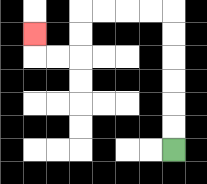{'start': '[7, 6]', 'end': '[1, 1]', 'path_directions': 'U,U,U,U,U,U,L,L,L,L,D,D,L,L,U', 'path_coordinates': '[[7, 6], [7, 5], [7, 4], [7, 3], [7, 2], [7, 1], [7, 0], [6, 0], [5, 0], [4, 0], [3, 0], [3, 1], [3, 2], [2, 2], [1, 2], [1, 1]]'}